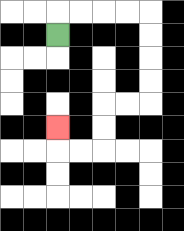{'start': '[2, 1]', 'end': '[2, 5]', 'path_directions': 'U,R,R,R,R,D,D,D,D,L,L,D,D,L,L,U', 'path_coordinates': '[[2, 1], [2, 0], [3, 0], [4, 0], [5, 0], [6, 0], [6, 1], [6, 2], [6, 3], [6, 4], [5, 4], [4, 4], [4, 5], [4, 6], [3, 6], [2, 6], [2, 5]]'}